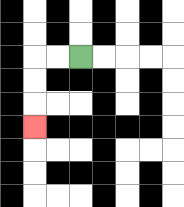{'start': '[3, 2]', 'end': '[1, 5]', 'path_directions': 'L,L,D,D,D', 'path_coordinates': '[[3, 2], [2, 2], [1, 2], [1, 3], [1, 4], [1, 5]]'}